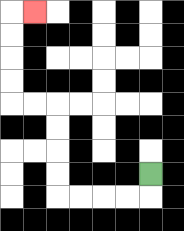{'start': '[6, 7]', 'end': '[1, 0]', 'path_directions': 'D,L,L,L,L,U,U,U,U,L,L,U,U,U,U,R', 'path_coordinates': '[[6, 7], [6, 8], [5, 8], [4, 8], [3, 8], [2, 8], [2, 7], [2, 6], [2, 5], [2, 4], [1, 4], [0, 4], [0, 3], [0, 2], [0, 1], [0, 0], [1, 0]]'}